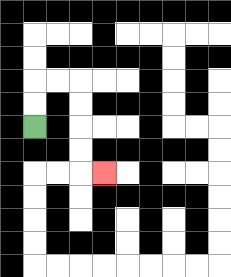{'start': '[1, 5]', 'end': '[4, 7]', 'path_directions': 'U,U,R,R,D,D,D,D,R', 'path_coordinates': '[[1, 5], [1, 4], [1, 3], [2, 3], [3, 3], [3, 4], [3, 5], [3, 6], [3, 7], [4, 7]]'}